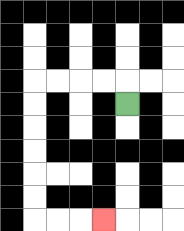{'start': '[5, 4]', 'end': '[4, 9]', 'path_directions': 'U,L,L,L,L,D,D,D,D,D,D,R,R,R', 'path_coordinates': '[[5, 4], [5, 3], [4, 3], [3, 3], [2, 3], [1, 3], [1, 4], [1, 5], [1, 6], [1, 7], [1, 8], [1, 9], [2, 9], [3, 9], [4, 9]]'}